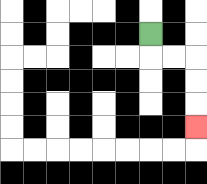{'start': '[6, 1]', 'end': '[8, 5]', 'path_directions': 'D,R,R,D,D,D', 'path_coordinates': '[[6, 1], [6, 2], [7, 2], [8, 2], [8, 3], [8, 4], [8, 5]]'}